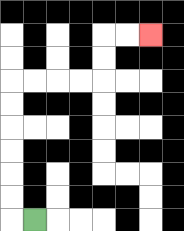{'start': '[1, 9]', 'end': '[6, 1]', 'path_directions': 'L,U,U,U,U,U,U,R,R,R,R,U,U,R,R', 'path_coordinates': '[[1, 9], [0, 9], [0, 8], [0, 7], [0, 6], [0, 5], [0, 4], [0, 3], [1, 3], [2, 3], [3, 3], [4, 3], [4, 2], [4, 1], [5, 1], [6, 1]]'}